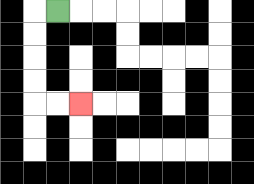{'start': '[2, 0]', 'end': '[3, 4]', 'path_directions': 'L,D,D,D,D,R,R', 'path_coordinates': '[[2, 0], [1, 0], [1, 1], [1, 2], [1, 3], [1, 4], [2, 4], [3, 4]]'}